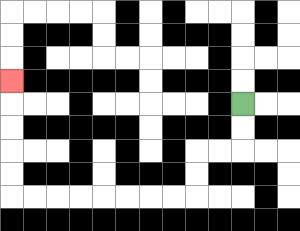{'start': '[10, 4]', 'end': '[0, 3]', 'path_directions': 'D,D,L,L,D,D,L,L,L,L,L,L,L,L,U,U,U,U,U', 'path_coordinates': '[[10, 4], [10, 5], [10, 6], [9, 6], [8, 6], [8, 7], [8, 8], [7, 8], [6, 8], [5, 8], [4, 8], [3, 8], [2, 8], [1, 8], [0, 8], [0, 7], [0, 6], [0, 5], [0, 4], [0, 3]]'}